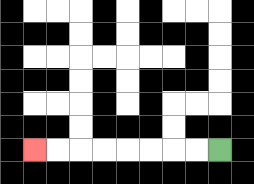{'start': '[9, 6]', 'end': '[1, 6]', 'path_directions': 'L,L,L,L,L,L,L,L', 'path_coordinates': '[[9, 6], [8, 6], [7, 6], [6, 6], [5, 6], [4, 6], [3, 6], [2, 6], [1, 6]]'}